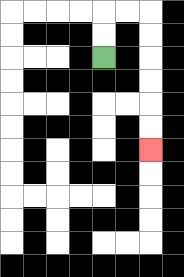{'start': '[4, 2]', 'end': '[6, 6]', 'path_directions': 'U,U,R,R,D,D,D,D,D,D', 'path_coordinates': '[[4, 2], [4, 1], [4, 0], [5, 0], [6, 0], [6, 1], [6, 2], [6, 3], [6, 4], [6, 5], [6, 6]]'}